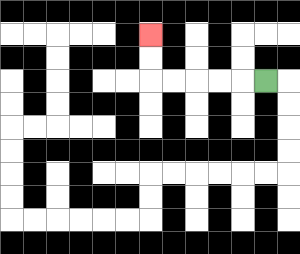{'start': '[11, 3]', 'end': '[6, 1]', 'path_directions': 'L,L,L,L,L,U,U', 'path_coordinates': '[[11, 3], [10, 3], [9, 3], [8, 3], [7, 3], [6, 3], [6, 2], [6, 1]]'}